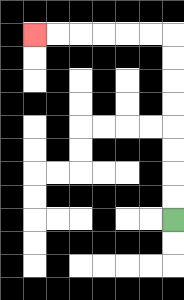{'start': '[7, 9]', 'end': '[1, 1]', 'path_directions': 'U,U,U,U,U,U,U,U,L,L,L,L,L,L', 'path_coordinates': '[[7, 9], [7, 8], [7, 7], [7, 6], [7, 5], [7, 4], [7, 3], [7, 2], [7, 1], [6, 1], [5, 1], [4, 1], [3, 1], [2, 1], [1, 1]]'}